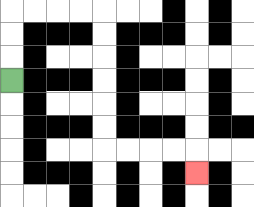{'start': '[0, 3]', 'end': '[8, 7]', 'path_directions': 'U,U,U,R,R,R,R,D,D,D,D,D,D,R,R,R,R,D', 'path_coordinates': '[[0, 3], [0, 2], [0, 1], [0, 0], [1, 0], [2, 0], [3, 0], [4, 0], [4, 1], [4, 2], [4, 3], [4, 4], [4, 5], [4, 6], [5, 6], [6, 6], [7, 6], [8, 6], [8, 7]]'}